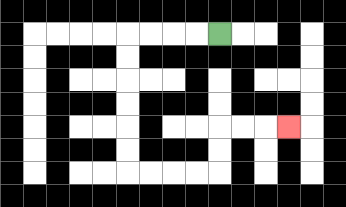{'start': '[9, 1]', 'end': '[12, 5]', 'path_directions': 'L,L,L,L,D,D,D,D,D,D,R,R,R,R,U,U,R,R,R', 'path_coordinates': '[[9, 1], [8, 1], [7, 1], [6, 1], [5, 1], [5, 2], [5, 3], [5, 4], [5, 5], [5, 6], [5, 7], [6, 7], [7, 7], [8, 7], [9, 7], [9, 6], [9, 5], [10, 5], [11, 5], [12, 5]]'}